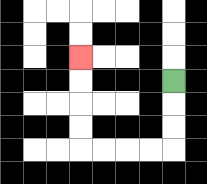{'start': '[7, 3]', 'end': '[3, 2]', 'path_directions': 'D,D,D,L,L,L,L,U,U,U,U', 'path_coordinates': '[[7, 3], [7, 4], [7, 5], [7, 6], [6, 6], [5, 6], [4, 6], [3, 6], [3, 5], [3, 4], [3, 3], [3, 2]]'}